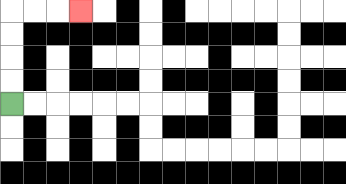{'start': '[0, 4]', 'end': '[3, 0]', 'path_directions': 'U,U,U,U,R,R,R', 'path_coordinates': '[[0, 4], [0, 3], [0, 2], [0, 1], [0, 0], [1, 0], [2, 0], [3, 0]]'}